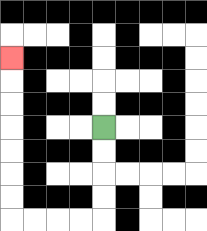{'start': '[4, 5]', 'end': '[0, 2]', 'path_directions': 'D,D,D,D,L,L,L,L,U,U,U,U,U,U,U', 'path_coordinates': '[[4, 5], [4, 6], [4, 7], [4, 8], [4, 9], [3, 9], [2, 9], [1, 9], [0, 9], [0, 8], [0, 7], [0, 6], [0, 5], [0, 4], [0, 3], [0, 2]]'}